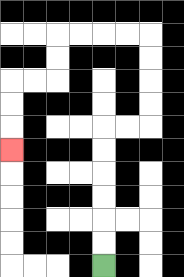{'start': '[4, 11]', 'end': '[0, 6]', 'path_directions': 'U,U,U,U,U,U,R,R,U,U,U,U,L,L,L,L,D,D,L,L,D,D,D', 'path_coordinates': '[[4, 11], [4, 10], [4, 9], [4, 8], [4, 7], [4, 6], [4, 5], [5, 5], [6, 5], [6, 4], [6, 3], [6, 2], [6, 1], [5, 1], [4, 1], [3, 1], [2, 1], [2, 2], [2, 3], [1, 3], [0, 3], [0, 4], [0, 5], [0, 6]]'}